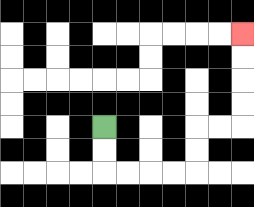{'start': '[4, 5]', 'end': '[10, 1]', 'path_directions': 'D,D,R,R,R,R,U,U,R,R,U,U,U,U', 'path_coordinates': '[[4, 5], [4, 6], [4, 7], [5, 7], [6, 7], [7, 7], [8, 7], [8, 6], [8, 5], [9, 5], [10, 5], [10, 4], [10, 3], [10, 2], [10, 1]]'}